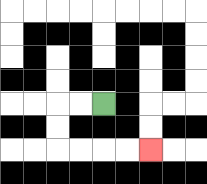{'start': '[4, 4]', 'end': '[6, 6]', 'path_directions': 'L,L,D,D,R,R,R,R', 'path_coordinates': '[[4, 4], [3, 4], [2, 4], [2, 5], [2, 6], [3, 6], [4, 6], [5, 6], [6, 6]]'}